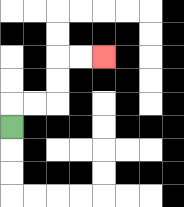{'start': '[0, 5]', 'end': '[4, 2]', 'path_directions': 'U,R,R,U,U,R,R', 'path_coordinates': '[[0, 5], [0, 4], [1, 4], [2, 4], [2, 3], [2, 2], [3, 2], [4, 2]]'}